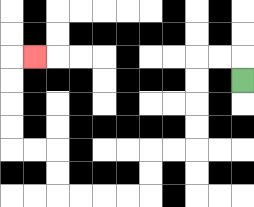{'start': '[10, 3]', 'end': '[1, 2]', 'path_directions': 'U,L,L,D,D,D,D,L,L,D,D,L,L,L,L,U,U,L,L,U,U,U,U,R', 'path_coordinates': '[[10, 3], [10, 2], [9, 2], [8, 2], [8, 3], [8, 4], [8, 5], [8, 6], [7, 6], [6, 6], [6, 7], [6, 8], [5, 8], [4, 8], [3, 8], [2, 8], [2, 7], [2, 6], [1, 6], [0, 6], [0, 5], [0, 4], [0, 3], [0, 2], [1, 2]]'}